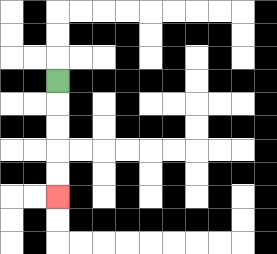{'start': '[2, 3]', 'end': '[2, 8]', 'path_directions': 'D,D,D,D,D', 'path_coordinates': '[[2, 3], [2, 4], [2, 5], [2, 6], [2, 7], [2, 8]]'}